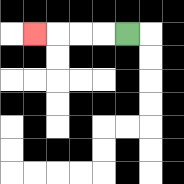{'start': '[5, 1]', 'end': '[1, 1]', 'path_directions': 'L,L,L,L', 'path_coordinates': '[[5, 1], [4, 1], [3, 1], [2, 1], [1, 1]]'}